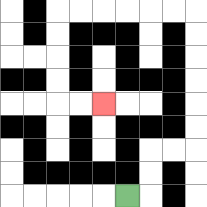{'start': '[5, 8]', 'end': '[4, 4]', 'path_directions': 'R,U,U,R,R,U,U,U,U,U,U,L,L,L,L,L,L,D,D,D,D,R,R', 'path_coordinates': '[[5, 8], [6, 8], [6, 7], [6, 6], [7, 6], [8, 6], [8, 5], [8, 4], [8, 3], [8, 2], [8, 1], [8, 0], [7, 0], [6, 0], [5, 0], [4, 0], [3, 0], [2, 0], [2, 1], [2, 2], [2, 3], [2, 4], [3, 4], [4, 4]]'}